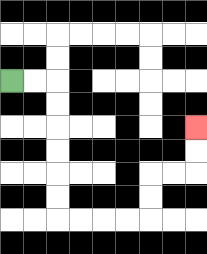{'start': '[0, 3]', 'end': '[8, 5]', 'path_directions': 'R,R,D,D,D,D,D,D,R,R,R,R,U,U,R,R,U,U', 'path_coordinates': '[[0, 3], [1, 3], [2, 3], [2, 4], [2, 5], [2, 6], [2, 7], [2, 8], [2, 9], [3, 9], [4, 9], [5, 9], [6, 9], [6, 8], [6, 7], [7, 7], [8, 7], [8, 6], [8, 5]]'}